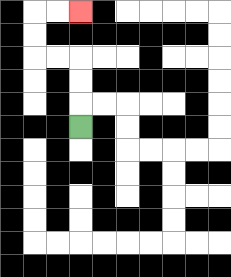{'start': '[3, 5]', 'end': '[3, 0]', 'path_directions': 'U,U,U,L,L,U,U,R,R', 'path_coordinates': '[[3, 5], [3, 4], [3, 3], [3, 2], [2, 2], [1, 2], [1, 1], [1, 0], [2, 0], [3, 0]]'}